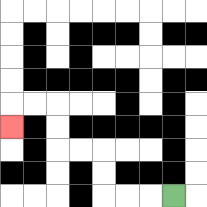{'start': '[7, 8]', 'end': '[0, 5]', 'path_directions': 'L,L,L,U,U,L,L,U,U,L,L,D', 'path_coordinates': '[[7, 8], [6, 8], [5, 8], [4, 8], [4, 7], [4, 6], [3, 6], [2, 6], [2, 5], [2, 4], [1, 4], [0, 4], [0, 5]]'}